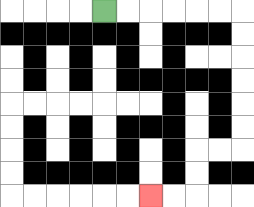{'start': '[4, 0]', 'end': '[6, 8]', 'path_directions': 'R,R,R,R,R,R,D,D,D,D,D,D,L,L,D,D,L,L', 'path_coordinates': '[[4, 0], [5, 0], [6, 0], [7, 0], [8, 0], [9, 0], [10, 0], [10, 1], [10, 2], [10, 3], [10, 4], [10, 5], [10, 6], [9, 6], [8, 6], [8, 7], [8, 8], [7, 8], [6, 8]]'}